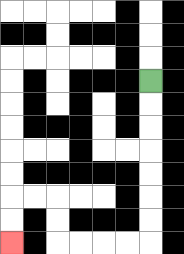{'start': '[6, 3]', 'end': '[0, 10]', 'path_directions': 'D,D,D,D,D,D,D,L,L,L,L,U,U,L,L,D,D', 'path_coordinates': '[[6, 3], [6, 4], [6, 5], [6, 6], [6, 7], [6, 8], [6, 9], [6, 10], [5, 10], [4, 10], [3, 10], [2, 10], [2, 9], [2, 8], [1, 8], [0, 8], [0, 9], [0, 10]]'}